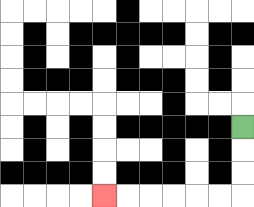{'start': '[10, 5]', 'end': '[4, 8]', 'path_directions': 'D,D,D,L,L,L,L,L,L', 'path_coordinates': '[[10, 5], [10, 6], [10, 7], [10, 8], [9, 8], [8, 8], [7, 8], [6, 8], [5, 8], [4, 8]]'}